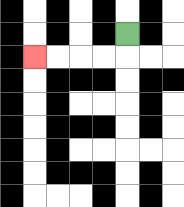{'start': '[5, 1]', 'end': '[1, 2]', 'path_directions': 'D,L,L,L,L', 'path_coordinates': '[[5, 1], [5, 2], [4, 2], [3, 2], [2, 2], [1, 2]]'}